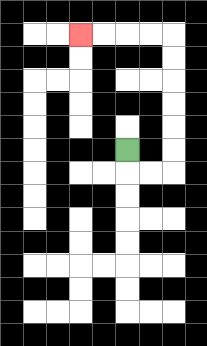{'start': '[5, 6]', 'end': '[3, 1]', 'path_directions': 'D,R,R,U,U,U,U,U,U,L,L,L,L', 'path_coordinates': '[[5, 6], [5, 7], [6, 7], [7, 7], [7, 6], [7, 5], [7, 4], [7, 3], [7, 2], [7, 1], [6, 1], [5, 1], [4, 1], [3, 1]]'}